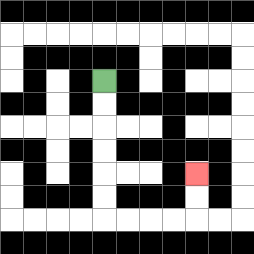{'start': '[4, 3]', 'end': '[8, 7]', 'path_directions': 'D,D,D,D,D,D,R,R,R,R,U,U', 'path_coordinates': '[[4, 3], [4, 4], [4, 5], [4, 6], [4, 7], [4, 8], [4, 9], [5, 9], [6, 9], [7, 9], [8, 9], [8, 8], [8, 7]]'}